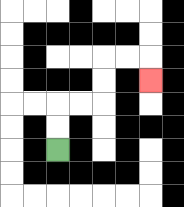{'start': '[2, 6]', 'end': '[6, 3]', 'path_directions': 'U,U,R,R,U,U,R,R,D', 'path_coordinates': '[[2, 6], [2, 5], [2, 4], [3, 4], [4, 4], [4, 3], [4, 2], [5, 2], [6, 2], [6, 3]]'}